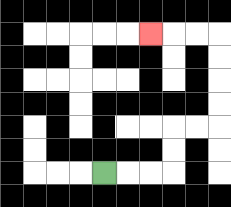{'start': '[4, 7]', 'end': '[6, 1]', 'path_directions': 'R,R,R,U,U,R,R,U,U,U,U,L,L,L', 'path_coordinates': '[[4, 7], [5, 7], [6, 7], [7, 7], [7, 6], [7, 5], [8, 5], [9, 5], [9, 4], [9, 3], [9, 2], [9, 1], [8, 1], [7, 1], [6, 1]]'}